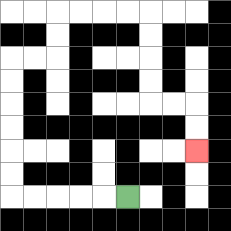{'start': '[5, 8]', 'end': '[8, 6]', 'path_directions': 'L,L,L,L,L,U,U,U,U,U,U,R,R,U,U,R,R,R,R,D,D,D,D,R,R,D,D', 'path_coordinates': '[[5, 8], [4, 8], [3, 8], [2, 8], [1, 8], [0, 8], [0, 7], [0, 6], [0, 5], [0, 4], [0, 3], [0, 2], [1, 2], [2, 2], [2, 1], [2, 0], [3, 0], [4, 0], [5, 0], [6, 0], [6, 1], [6, 2], [6, 3], [6, 4], [7, 4], [8, 4], [8, 5], [8, 6]]'}